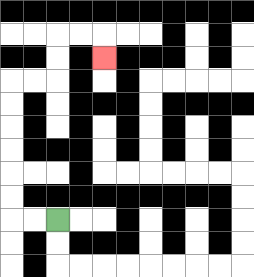{'start': '[2, 9]', 'end': '[4, 2]', 'path_directions': 'L,L,U,U,U,U,U,U,R,R,U,U,R,R,D', 'path_coordinates': '[[2, 9], [1, 9], [0, 9], [0, 8], [0, 7], [0, 6], [0, 5], [0, 4], [0, 3], [1, 3], [2, 3], [2, 2], [2, 1], [3, 1], [4, 1], [4, 2]]'}